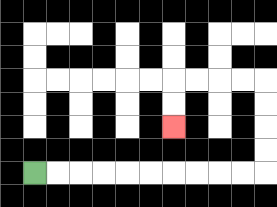{'start': '[1, 7]', 'end': '[7, 5]', 'path_directions': 'R,R,R,R,R,R,R,R,R,R,U,U,U,U,L,L,L,L,D,D', 'path_coordinates': '[[1, 7], [2, 7], [3, 7], [4, 7], [5, 7], [6, 7], [7, 7], [8, 7], [9, 7], [10, 7], [11, 7], [11, 6], [11, 5], [11, 4], [11, 3], [10, 3], [9, 3], [8, 3], [7, 3], [7, 4], [7, 5]]'}